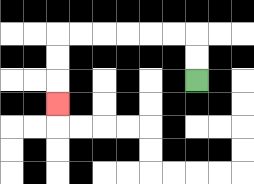{'start': '[8, 3]', 'end': '[2, 4]', 'path_directions': 'U,U,L,L,L,L,L,L,D,D,D', 'path_coordinates': '[[8, 3], [8, 2], [8, 1], [7, 1], [6, 1], [5, 1], [4, 1], [3, 1], [2, 1], [2, 2], [2, 3], [2, 4]]'}